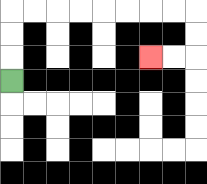{'start': '[0, 3]', 'end': '[6, 2]', 'path_directions': 'U,U,U,R,R,R,R,R,R,R,R,D,D,L,L', 'path_coordinates': '[[0, 3], [0, 2], [0, 1], [0, 0], [1, 0], [2, 0], [3, 0], [4, 0], [5, 0], [6, 0], [7, 0], [8, 0], [8, 1], [8, 2], [7, 2], [6, 2]]'}